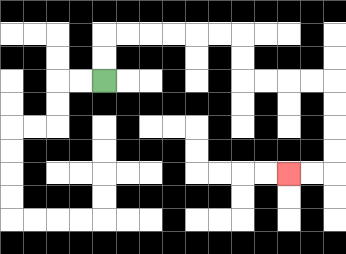{'start': '[4, 3]', 'end': '[12, 7]', 'path_directions': 'U,U,R,R,R,R,R,R,D,D,R,R,R,R,D,D,D,D,L,L', 'path_coordinates': '[[4, 3], [4, 2], [4, 1], [5, 1], [6, 1], [7, 1], [8, 1], [9, 1], [10, 1], [10, 2], [10, 3], [11, 3], [12, 3], [13, 3], [14, 3], [14, 4], [14, 5], [14, 6], [14, 7], [13, 7], [12, 7]]'}